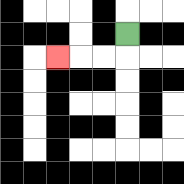{'start': '[5, 1]', 'end': '[2, 2]', 'path_directions': 'D,L,L,L', 'path_coordinates': '[[5, 1], [5, 2], [4, 2], [3, 2], [2, 2]]'}